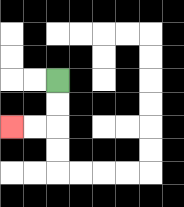{'start': '[2, 3]', 'end': '[0, 5]', 'path_directions': 'D,D,L,L', 'path_coordinates': '[[2, 3], [2, 4], [2, 5], [1, 5], [0, 5]]'}